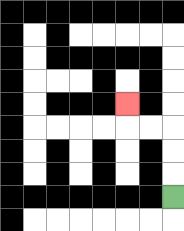{'start': '[7, 8]', 'end': '[5, 4]', 'path_directions': 'U,U,U,L,L,U', 'path_coordinates': '[[7, 8], [7, 7], [7, 6], [7, 5], [6, 5], [5, 5], [5, 4]]'}